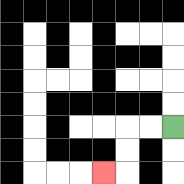{'start': '[7, 5]', 'end': '[4, 7]', 'path_directions': 'L,L,D,D,L', 'path_coordinates': '[[7, 5], [6, 5], [5, 5], [5, 6], [5, 7], [4, 7]]'}